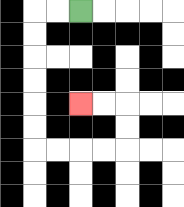{'start': '[3, 0]', 'end': '[3, 4]', 'path_directions': 'L,L,D,D,D,D,D,D,R,R,R,R,U,U,L,L', 'path_coordinates': '[[3, 0], [2, 0], [1, 0], [1, 1], [1, 2], [1, 3], [1, 4], [1, 5], [1, 6], [2, 6], [3, 6], [4, 6], [5, 6], [5, 5], [5, 4], [4, 4], [3, 4]]'}